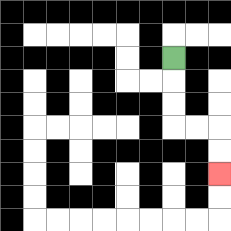{'start': '[7, 2]', 'end': '[9, 7]', 'path_directions': 'D,D,D,R,R,D,D', 'path_coordinates': '[[7, 2], [7, 3], [7, 4], [7, 5], [8, 5], [9, 5], [9, 6], [9, 7]]'}